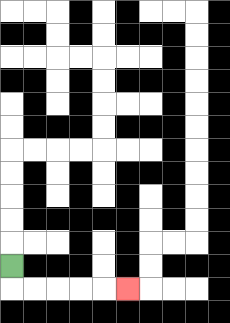{'start': '[0, 11]', 'end': '[5, 12]', 'path_directions': 'D,R,R,R,R,R', 'path_coordinates': '[[0, 11], [0, 12], [1, 12], [2, 12], [3, 12], [4, 12], [5, 12]]'}